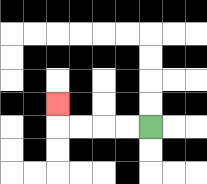{'start': '[6, 5]', 'end': '[2, 4]', 'path_directions': 'L,L,L,L,U', 'path_coordinates': '[[6, 5], [5, 5], [4, 5], [3, 5], [2, 5], [2, 4]]'}